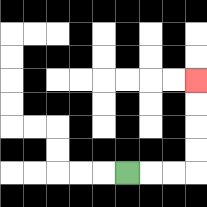{'start': '[5, 7]', 'end': '[8, 3]', 'path_directions': 'R,R,R,U,U,U,U', 'path_coordinates': '[[5, 7], [6, 7], [7, 7], [8, 7], [8, 6], [8, 5], [8, 4], [8, 3]]'}